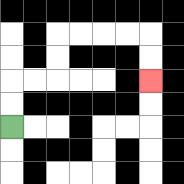{'start': '[0, 5]', 'end': '[6, 3]', 'path_directions': 'U,U,R,R,U,U,R,R,R,R,D,D', 'path_coordinates': '[[0, 5], [0, 4], [0, 3], [1, 3], [2, 3], [2, 2], [2, 1], [3, 1], [4, 1], [5, 1], [6, 1], [6, 2], [6, 3]]'}